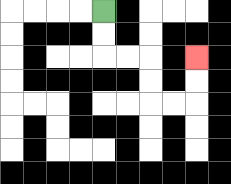{'start': '[4, 0]', 'end': '[8, 2]', 'path_directions': 'D,D,R,R,D,D,R,R,U,U', 'path_coordinates': '[[4, 0], [4, 1], [4, 2], [5, 2], [6, 2], [6, 3], [6, 4], [7, 4], [8, 4], [8, 3], [8, 2]]'}